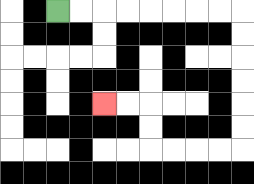{'start': '[2, 0]', 'end': '[4, 4]', 'path_directions': 'R,R,R,R,R,R,R,R,D,D,D,D,D,D,L,L,L,L,U,U,L,L', 'path_coordinates': '[[2, 0], [3, 0], [4, 0], [5, 0], [6, 0], [7, 0], [8, 0], [9, 0], [10, 0], [10, 1], [10, 2], [10, 3], [10, 4], [10, 5], [10, 6], [9, 6], [8, 6], [7, 6], [6, 6], [6, 5], [6, 4], [5, 4], [4, 4]]'}